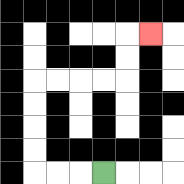{'start': '[4, 7]', 'end': '[6, 1]', 'path_directions': 'L,L,L,U,U,U,U,R,R,R,R,U,U,R', 'path_coordinates': '[[4, 7], [3, 7], [2, 7], [1, 7], [1, 6], [1, 5], [1, 4], [1, 3], [2, 3], [3, 3], [4, 3], [5, 3], [5, 2], [5, 1], [6, 1]]'}